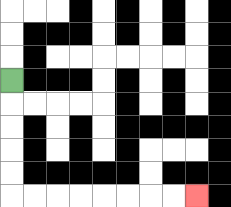{'start': '[0, 3]', 'end': '[8, 8]', 'path_directions': 'D,D,D,D,D,R,R,R,R,R,R,R,R', 'path_coordinates': '[[0, 3], [0, 4], [0, 5], [0, 6], [0, 7], [0, 8], [1, 8], [2, 8], [3, 8], [4, 8], [5, 8], [6, 8], [7, 8], [8, 8]]'}